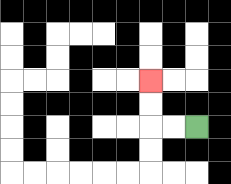{'start': '[8, 5]', 'end': '[6, 3]', 'path_directions': 'L,L,U,U', 'path_coordinates': '[[8, 5], [7, 5], [6, 5], [6, 4], [6, 3]]'}